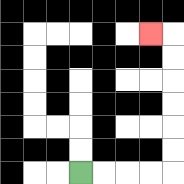{'start': '[3, 7]', 'end': '[6, 1]', 'path_directions': 'R,R,R,R,U,U,U,U,U,U,L', 'path_coordinates': '[[3, 7], [4, 7], [5, 7], [6, 7], [7, 7], [7, 6], [7, 5], [7, 4], [7, 3], [7, 2], [7, 1], [6, 1]]'}